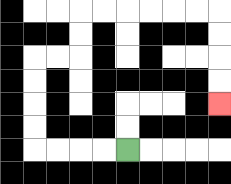{'start': '[5, 6]', 'end': '[9, 4]', 'path_directions': 'L,L,L,L,U,U,U,U,R,R,U,U,R,R,R,R,R,R,D,D,D,D', 'path_coordinates': '[[5, 6], [4, 6], [3, 6], [2, 6], [1, 6], [1, 5], [1, 4], [1, 3], [1, 2], [2, 2], [3, 2], [3, 1], [3, 0], [4, 0], [5, 0], [6, 0], [7, 0], [8, 0], [9, 0], [9, 1], [9, 2], [9, 3], [9, 4]]'}